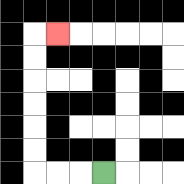{'start': '[4, 7]', 'end': '[2, 1]', 'path_directions': 'L,L,L,U,U,U,U,U,U,R', 'path_coordinates': '[[4, 7], [3, 7], [2, 7], [1, 7], [1, 6], [1, 5], [1, 4], [1, 3], [1, 2], [1, 1], [2, 1]]'}